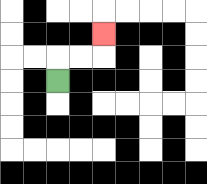{'start': '[2, 3]', 'end': '[4, 1]', 'path_directions': 'U,R,R,U', 'path_coordinates': '[[2, 3], [2, 2], [3, 2], [4, 2], [4, 1]]'}